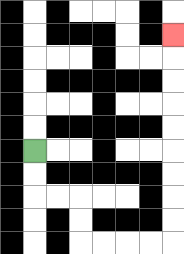{'start': '[1, 6]', 'end': '[7, 1]', 'path_directions': 'D,D,R,R,D,D,R,R,R,R,U,U,U,U,U,U,U,U,U', 'path_coordinates': '[[1, 6], [1, 7], [1, 8], [2, 8], [3, 8], [3, 9], [3, 10], [4, 10], [5, 10], [6, 10], [7, 10], [7, 9], [7, 8], [7, 7], [7, 6], [7, 5], [7, 4], [7, 3], [7, 2], [7, 1]]'}